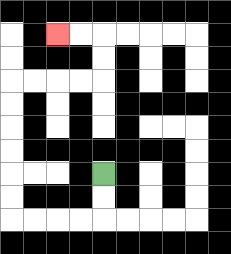{'start': '[4, 7]', 'end': '[2, 1]', 'path_directions': 'D,D,L,L,L,L,U,U,U,U,U,U,R,R,R,R,U,U,L,L', 'path_coordinates': '[[4, 7], [4, 8], [4, 9], [3, 9], [2, 9], [1, 9], [0, 9], [0, 8], [0, 7], [0, 6], [0, 5], [0, 4], [0, 3], [1, 3], [2, 3], [3, 3], [4, 3], [4, 2], [4, 1], [3, 1], [2, 1]]'}